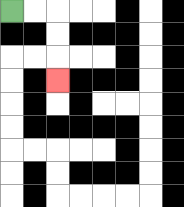{'start': '[0, 0]', 'end': '[2, 3]', 'path_directions': 'R,R,D,D,D', 'path_coordinates': '[[0, 0], [1, 0], [2, 0], [2, 1], [2, 2], [2, 3]]'}